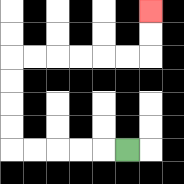{'start': '[5, 6]', 'end': '[6, 0]', 'path_directions': 'L,L,L,L,L,U,U,U,U,R,R,R,R,R,R,U,U', 'path_coordinates': '[[5, 6], [4, 6], [3, 6], [2, 6], [1, 6], [0, 6], [0, 5], [0, 4], [0, 3], [0, 2], [1, 2], [2, 2], [3, 2], [4, 2], [5, 2], [6, 2], [6, 1], [6, 0]]'}